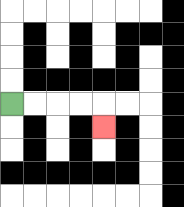{'start': '[0, 4]', 'end': '[4, 5]', 'path_directions': 'R,R,R,R,D', 'path_coordinates': '[[0, 4], [1, 4], [2, 4], [3, 4], [4, 4], [4, 5]]'}